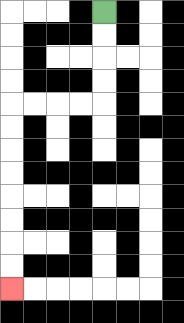{'start': '[4, 0]', 'end': '[0, 12]', 'path_directions': 'D,D,D,D,L,L,L,L,D,D,D,D,D,D,D,D', 'path_coordinates': '[[4, 0], [4, 1], [4, 2], [4, 3], [4, 4], [3, 4], [2, 4], [1, 4], [0, 4], [0, 5], [0, 6], [0, 7], [0, 8], [0, 9], [0, 10], [0, 11], [0, 12]]'}